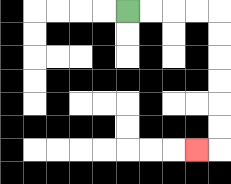{'start': '[5, 0]', 'end': '[8, 6]', 'path_directions': 'R,R,R,R,D,D,D,D,D,D,L', 'path_coordinates': '[[5, 0], [6, 0], [7, 0], [8, 0], [9, 0], [9, 1], [9, 2], [9, 3], [9, 4], [9, 5], [9, 6], [8, 6]]'}